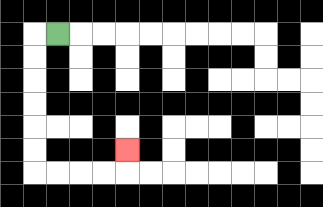{'start': '[2, 1]', 'end': '[5, 6]', 'path_directions': 'L,D,D,D,D,D,D,R,R,R,R,U', 'path_coordinates': '[[2, 1], [1, 1], [1, 2], [1, 3], [1, 4], [1, 5], [1, 6], [1, 7], [2, 7], [3, 7], [4, 7], [5, 7], [5, 6]]'}